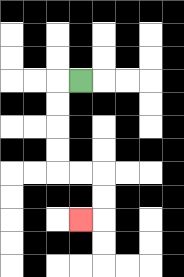{'start': '[3, 3]', 'end': '[3, 9]', 'path_directions': 'L,D,D,D,D,R,R,D,D,L', 'path_coordinates': '[[3, 3], [2, 3], [2, 4], [2, 5], [2, 6], [2, 7], [3, 7], [4, 7], [4, 8], [4, 9], [3, 9]]'}